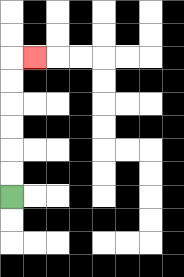{'start': '[0, 8]', 'end': '[1, 2]', 'path_directions': 'U,U,U,U,U,U,R', 'path_coordinates': '[[0, 8], [0, 7], [0, 6], [0, 5], [0, 4], [0, 3], [0, 2], [1, 2]]'}